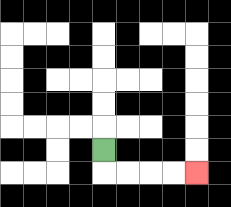{'start': '[4, 6]', 'end': '[8, 7]', 'path_directions': 'D,R,R,R,R', 'path_coordinates': '[[4, 6], [4, 7], [5, 7], [6, 7], [7, 7], [8, 7]]'}